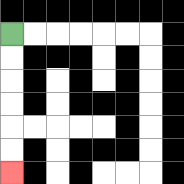{'start': '[0, 1]', 'end': '[0, 7]', 'path_directions': 'D,D,D,D,D,D', 'path_coordinates': '[[0, 1], [0, 2], [0, 3], [0, 4], [0, 5], [0, 6], [0, 7]]'}